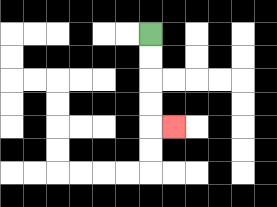{'start': '[6, 1]', 'end': '[7, 5]', 'path_directions': 'D,D,D,D,R', 'path_coordinates': '[[6, 1], [6, 2], [6, 3], [6, 4], [6, 5], [7, 5]]'}